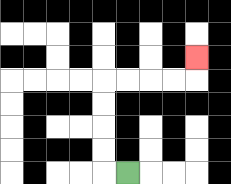{'start': '[5, 7]', 'end': '[8, 2]', 'path_directions': 'L,U,U,U,U,R,R,R,R,U', 'path_coordinates': '[[5, 7], [4, 7], [4, 6], [4, 5], [4, 4], [4, 3], [5, 3], [6, 3], [7, 3], [8, 3], [8, 2]]'}